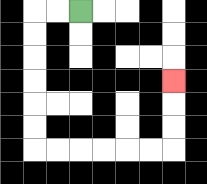{'start': '[3, 0]', 'end': '[7, 3]', 'path_directions': 'L,L,D,D,D,D,D,D,R,R,R,R,R,R,U,U,U', 'path_coordinates': '[[3, 0], [2, 0], [1, 0], [1, 1], [1, 2], [1, 3], [1, 4], [1, 5], [1, 6], [2, 6], [3, 6], [4, 6], [5, 6], [6, 6], [7, 6], [7, 5], [7, 4], [7, 3]]'}